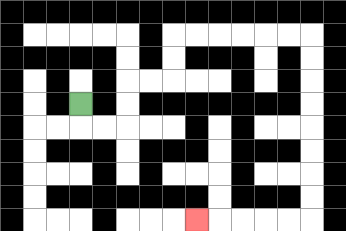{'start': '[3, 4]', 'end': '[8, 9]', 'path_directions': 'D,R,R,U,U,R,R,U,U,R,R,R,R,R,R,D,D,D,D,D,D,D,D,L,L,L,L,L', 'path_coordinates': '[[3, 4], [3, 5], [4, 5], [5, 5], [5, 4], [5, 3], [6, 3], [7, 3], [7, 2], [7, 1], [8, 1], [9, 1], [10, 1], [11, 1], [12, 1], [13, 1], [13, 2], [13, 3], [13, 4], [13, 5], [13, 6], [13, 7], [13, 8], [13, 9], [12, 9], [11, 9], [10, 9], [9, 9], [8, 9]]'}